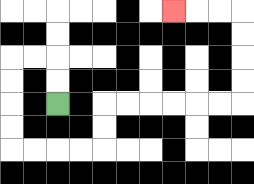{'start': '[2, 4]', 'end': '[7, 0]', 'path_directions': 'U,U,L,L,D,D,D,D,R,R,R,R,U,U,R,R,R,R,R,R,U,U,U,U,L,L,L', 'path_coordinates': '[[2, 4], [2, 3], [2, 2], [1, 2], [0, 2], [0, 3], [0, 4], [0, 5], [0, 6], [1, 6], [2, 6], [3, 6], [4, 6], [4, 5], [4, 4], [5, 4], [6, 4], [7, 4], [8, 4], [9, 4], [10, 4], [10, 3], [10, 2], [10, 1], [10, 0], [9, 0], [8, 0], [7, 0]]'}